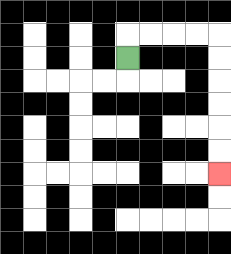{'start': '[5, 2]', 'end': '[9, 7]', 'path_directions': 'U,R,R,R,R,D,D,D,D,D,D', 'path_coordinates': '[[5, 2], [5, 1], [6, 1], [7, 1], [8, 1], [9, 1], [9, 2], [9, 3], [9, 4], [9, 5], [9, 6], [9, 7]]'}